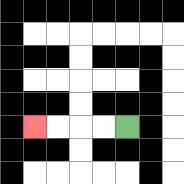{'start': '[5, 5]', 'end': '[1, 5]', 'path_directions': 'L,L,L,L', 'path_coordinates': '[[5, 5], [4, 5], [3, 5], [2, 5], [1, 5]]'}